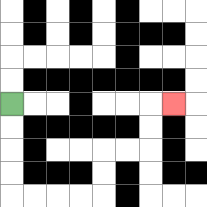{'start': '[0, 4]', 'end': '[7, 4]', 'path_directions': 'D,D,D,D,R,R,R,R,U,U,R,R,U,U,R', 'path_coordinates': '[[0, 4], [0, 5], [0, 6], [0, 7], [0, 8], [1, 8], [2, 8], [3, 8], [4, 8], [4, 7], [4, 6], [5, 6], [6, 6], [6, 5], [6, 4], [7, 4]]'}